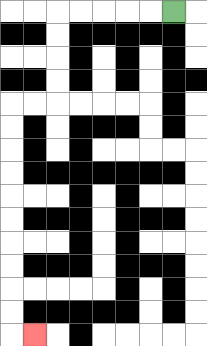{'start': '[7, 0]', 'end': '[1, 14]', 'path_directions': 'L,L,L,L,L,D,D,D,D,L,L,D,D,D,D,D,D,D,D,D,D,R', 'path_coordinates': '[[7, 0], [6, 0], [5, 0], [4, 0], [3, 0], [2, 0], [2, 1], [2, 2], [2, 3], [2, 4], [1, 4], [0, 4], [0, 5], [0, 6], [0, 7], [0, 8], [0, 9], [0, 10], [0, 11], [0, 12], [0, 13], [0, 14], [1, 14]]'}